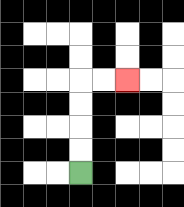{'start': '[3, 7]', 'end': '[5, 3]', 'path_directions': 'U,U,U,U,R,R', 'path_coordinates': '[[3, 7], [3, 6], [3, 5], [3, 4], [3, 3], [4, 3], [5, 3]]'}